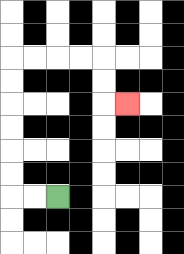{'start': '[2, 8]', 'end': '[5, 4]', 'path_directions': 'L,L,U,U,U,U,U,U,R,R,R,R,D,D,R', 'path_coordinates': '[[2, 8], [1, 8], [0, 8], [0, 7], [0, 6], [0, 5], [0, 4], [0, 3], [0, 2], [1, 2], [2, 2], [3, 2], [4, 2], [4, 3], [4, 4], [5, 4]]'}